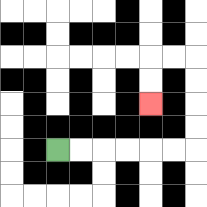{'start': '[2, 6]', 'end': '[6, 4]', 'path_directions': 'R,R,R,R,R,R,U,U,U,U,L,L,D,D', 'path_coordinates': '[[2, 6], [3, 6], [4, 6], [5, 6], [6, 6], [7, 6], [8, 6], [8, 5], [8, 4], [8, 3], [8, 2], [7, 2], [6, 2], [6, 3], [6, 4]]'}